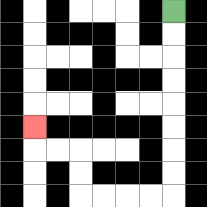{'start': '[7, 0]', 'end': '[1, 5]', 'path_directions': 'D,D,D,D,D,D,D,D,L,L,L,L,U,U,L,L,U', 'path_coordinates': '[[7, 0], [7, 1], [7, 2], [7, 3], [7, 4], [7, 5], [7, 6], [7, 7], [7, 8], [6, 8], [5, 8], [4, 8], [3, 8], [3, 7], [3, 6], [2, 6], [1, 6], [1, 5]]'}